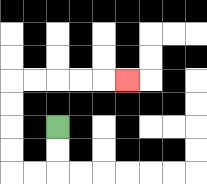{'start': '[2, 5]', 'end': '[5, 3]', 'path_directions': 'D,D,L,L,U,U,U,U,R,R,R,R,R', 'path_coordinates': '[[2, 5], [2, 6], [2, 7], [1, 7], [0, 7], [0, 6], [0, 5], [0, 4], [0, 3], [1, 3], [2, 3], [3, 3], [4, 3], [5, 3]]'}